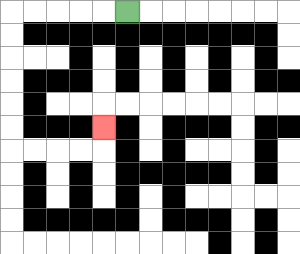{'start': '[5, 0]', 'end': '[4, 5]', 'path_directions': 'L,L,L,L,L,D,D,D,D,D,D,R,R,R,R,U', 'path_coordinates': '[[5, 0], [4, 0], [3, 0], [2, 0], [1, 0], [0, 0], [0, 1], [0, 2], [0, 3], [0, 4], [0, 5], [0, 6], [1, 6], [2, 6], [3, 6], [4, 6], [4, 5]]'}